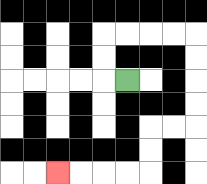{'start': '[5, 3]', 'end': '[2, 7]', 'path_directions': 'L,U,U,R,R,R,R,D,D,D,D,L,L,D,D,L,L,L,L', 'path_coordinates': '[[5, 3], [4, 3], [4, 2], [4, 1], [5, 1], [6, 1], [7, 1], [8, 1], [8, 2], [8, 3], [8, 4], [8, 5], [7, 5], [6, 5], [6, 6], [6, 7], [5, 7], [4, 7], [3, 7], [2, 7]]'}